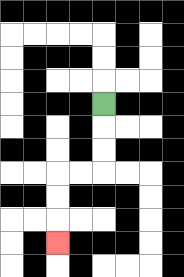{'start': '[4, 4]', 'end': '[2, 10]', 'path_directions': 'D,D,D,L,L,D,D,D', 'path_coordinates': '[[4, 4], [4, 5], [4, 6], [4, 7], [3, 7], [2, 7], [2, 8], [2, 9], [2, 10]]'}